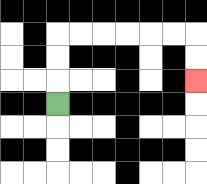{'start': '[2, 4]', 'end': '[8, 3]', 'path_directions': 'U,U,U,R,R,R,R,R,R,D,D', 'path_coordinates': '[[2, 4], [2, 3], [2, 2], [2, 1], [3, 1], [4, 1], [5, 1], [6, 1], [7, 1], [8, 1], [8, 2], [8, 3]]'}